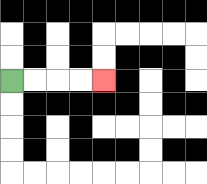{'start': '[0, 3]', 'end': '[4, 3]', 'path_directions': 'R,R,R,R', 'path_coordinates': '[[0, 3], [1, 3], [2, 3], [3, 3], [4, 3]]'}